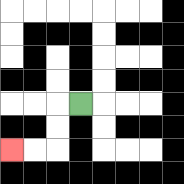{'start': '[3, 4]', 'end': '[0, 6]', 'path_directions': 'L,D,D,L,L', 'path_coordinates': '[[3, 4], [2, 4], [2, 5], [2, 6], [1, 6], [0, 6]]'}